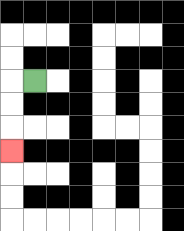{'start': '[1, 3]', 'end': '[0, 6]', 'path_directions': 'L,D,D,D', 'path_coordinates': '[[1, 3], [0, 3], [0, 4], [0, 5], [0, 6]]'}